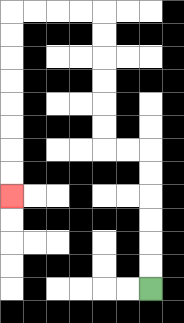{'start': '[6, 12]', 'end': '[0, 8]', 'path_directions': 'U,U,U,U,U,U,L,L,U,U,U,U,U,U,L,L,L,L,D,D,D,D,D,D,D,D', 'path_coordinates': '[[6, 12], [6, 11], [6, 10], [6, 9], [6, 8], [6, 7], [6, 6], [5, 6], [4, 6], [4, 5], [4, 4], [4, 3], [4, 2], [4, 1], [4, 0], [3, 0], [2, 0], [1, 0], [0, 0], [0, 1], [0, 2], [0, 3], [0, 4], [0, 5], [0, 6], [0, 7], [0, 8]]'}